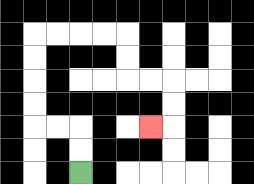{'start': '[3, 7]', 'end': '[6, 5]', 'path_directions': 'U,U,L,L,U,U,U,U,R,R,R,R,D,D,R,R,D,D,L', 'path_coordinates': '[[3, 7], [3, 6], [3, 5], [2, 5], [1, 5], [1, 4], [1, 3], [1, 2], [1, 1], [2, 1], [3, 1], [4, 1], [5, 1], [5, 2], [5, 3], [6, 3], [7, 3], [7, 4], [7, 5], [6, 5]]'}